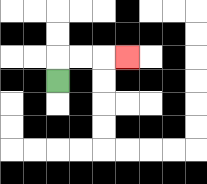{'start': '[2, 3]', 'end': '[5, 2]', 'path_directions': 'U,R,R,R', 'path_coordinates': '[[2, 3], [2, 2], [3, 2], [4, 2], [5, 2]]'}